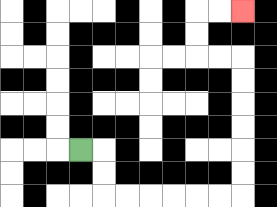{'start': '[3, 6]', 'end': '[10, 0]', 'path_directions': 'R,D,D,R,R,R,R,R,R,U,U,U,U,U,U,L,L,U,U,R,R', 'path_coordinates': '[[3, 6], [4, 6], [4, 7], [4, 8], [5, 8], [6, 8], [7, 8], [8, 8], [9, 8], [10, 8], [10, 7], [10, 6], [10, 5], [10, 4], [10, 3], [10, 2], [9, 2], [8, 2], [8, 1], [8, 0], [9, 0], [10, 0]]'}